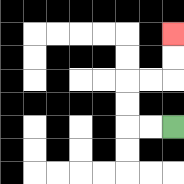{'start': '[7, 5]', 'end': '[7, 1]', 'path_directions': 'L,L,U,U,R,R,U,U', 'path_coordinates': '[[7, 5], [6, 5], [5, 5], [5, 4], [5, 3], [6, 3], [7, 3], [7, 2], [7, 1]]'}